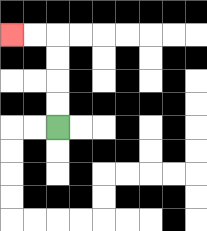{'start': '[2, 5]', 'end': '[0, 1]', 'path_directions': 'U,U,U,U,L,L', 'path_coordinates': '[[2, 5], [2, 4], [2, 3], [2, 2], [2, 1], [1, 1], [0, 1]]'}